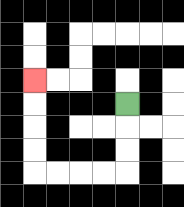{'start': '[5, 4]', 'end': '[1, 3]', 'path_directions': 'D,D,D,L,L,L,L,U,U,U,U', 'path_coordinates': '[[5, 4], [5, 5], [5, 6], [5, 7], [4, 7], [3, 7], [2, 7], [1, 7], [1, 6], [1, 5], [1, 4], [1, 3]]'}